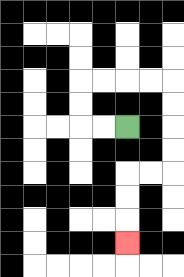{'start': '[5, 5]', 'end': '[5, 10]', 'path_directions': 'L,L,U,U,R,R,R,R,D,D,D,D,L,L,D,D,D', 'path_coordinates': '[[5, 5], [4, 5], [3, 5], [3, 4], [3, 3], [4, 3], [5, 3], [6, 3], [7, 3], [7, 4], [7, 5], [7, 6], [7, 7], [6, 7], [5, 7], [5, 8], [5, 9], [5, 10]]'}